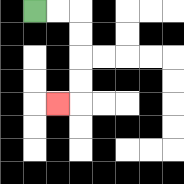{'start': '[1, 0]', 'end': '[2, 4]', 'path_directions': 'R,R,D,D,D,D,L', 'path_coordinates': '[[1, 0], [2, 0], [3, 0], [3, 1], [3, 2], [3, 3], [3, 4], [2, 4]]'}